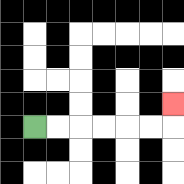{'start': '[1, 5]', 'end': '[7, 4]', 'path_directions': 'R,R,R,R,R,R,U', 'path_coordinates': '[[1, 5], [2, 5], [3, 5], [4, 5], [5, 5], [6, 5], [7, 5], [7, 4]]'}